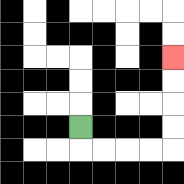{'start': '[3, 5]', 'end': '[7, 2]', 'path_directions': 'D,R,R,R,R,U,U,U,U', 'path_coordinates': '[[3, 5], [3, 6], [4, 6], [5, 6], [6, 6], [7, 6], [7, 5], [7, 4], [7, 3], [7, 2]]'}